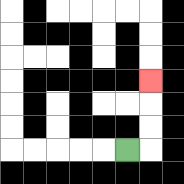{'start': '[5, 6]', 'end': '[6, 3]', 'path_directions': 'R,U,U,U', 'path_coordinates': '[[5, 6], [6, 6], [6, 5], [6, 4], [6, 3]]'}